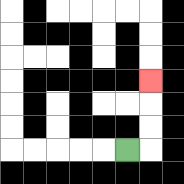{'start': '[5, 6]', 'end': '[6, 3]', 'path_directions': 'R,U,U,U', 'path_coordinates': '[[5, 6], [6, 6], [6, 5], [6, 4], [6, 3]]'}